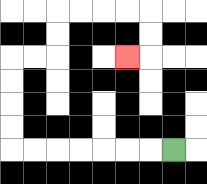{'start': '[7, 6]', 'end': '[5, 2]', 'path_directions': 'L,L,L,L,L,L,L,U,U,U,U,R,R,U,U,R,R,R,R,D,D,L', 'path_coordinates': '[[7, 6], [6, 6], [5, 6], [4, 6], [3, 6], [2, 6], [1, 6], [0, 6], [0, 5], [0, 4], [0, 3], [0, 2], [1, 2], [2, 2], [2, 1], [2, 0], [3, 0], [4, 0], [5, 0], [6, 0], [6, 1], [6, 2], [5, 2]]'}